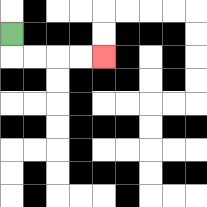{'start': '[0, 1]', 'end': '[4, 2]', 'path_directions': 'D,R,R,R,R', 'path_coordinates': '[[0, 1], [0, 2], [1, 2], [2, 2], [3, 2], [4, 2]]'}